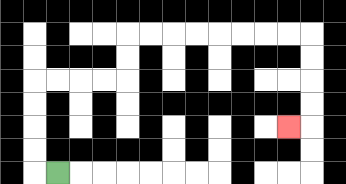{'start': '[2, 7]', 'end': '[12, 5]', 'path_directions': 'L,U,U,U,U,R,R,R,R,U,U,R,R,R,R,R,R,R,R,D,D,D,D,L', 'path_coordinates': '[[2, 7], [1, 7], [1, 6], [1, 5], [1, 4], [1, 3], [2, 3], [3, 3], [4, 3], [5, 3], [5, 2], [5, 1], [6, 1], [7, 1], [8, 1], [9, 1], [10, 1], [11, 1], [12, 1], [13, 1], [13, 2], [13, 3], [13, 4], [13, 5], [12, 5]]'}